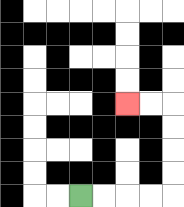{'start': '[3, 8]', 'end': '[5, 4]', 'path_directions': 'R,R,R,R,U,U,U,U,L,L', 'path_coordinates': '[[3, 8], [4, 8], [5, 8], [6, 8], [7, 8], [7, 7], [7, 6], [7, 5], [7, 4], [6, 4], [5, 4]]'}